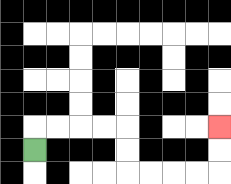{'start': '[1, 6]', 'end': '[9, 5]', 'path_directions': 'U,R,R,R,R,D,D,R,R,R,R,U,U', 'path_coordinates': '[[1, 6], [1, 5], [2, 5], [3, 5], [4, 5], [5, 5], [5, 6], [5, 7], [6, 7], [7, 7], [8, 7], [9, 7], [9, 6], [9, 5]]'}